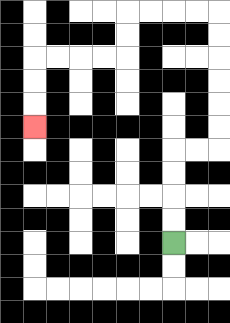{'start': '[7, 10]', 'end': '[1, 5]', 'path_directions': 'U,U,U,U,R,R,U,U,U,U,U,U,L,L,L,L,D,D,L,L,L,L,D,D,D', 'path_coordinates': '[[7, 10], [7, 9], [7, 8], [7, 7], [7, 6], [8, 6], [9, 6], [9, 5], [9, 4], [9, 3], [9, 2], [9, 1], [9, 0], [8, 0], [7, 0], [6, 0], [5, 0], [5, 1], [5, 2], [4, 2], [3, 2], [2, 2], [1, 2], [1, 3], [1, 4], [1, 5]]'}